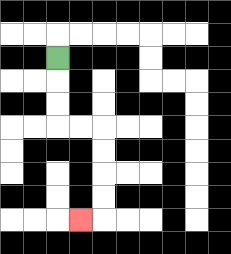{'start': '[2, 2]', 'end': '[3, 9]', 'path_directions': 'D,D,D,R,R,D,D,D,D,L', 'path_coordinates': '[[2, 2], [2, 3], [2, 4], [2, 5], [3, 5], [4, 5], [4, 6], [4, 7], [4, 8], [4, 9], [3, 9]]'}